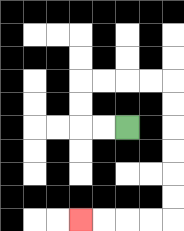{'start': '[5, 5]', 'end': '[3, 9]', 'path_directions': 'L,L,U,U,R,R,R,R,D,D,D,D,D,D,L,L,L,L', 'path_coordinates': '[[5, 5], [4, 5], [3, 5], [3, 4], [3, 3], [4, 3], [5, 3], [6, 3], [7, 3], [7, 4], [7, 5], [7, 6], [7, 7], [7, 8], [7, 9], [6, 9], [5, 9], [4, 9], [3, 9]]'}